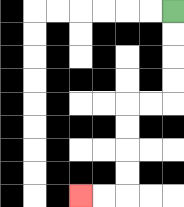{'start': '[7, 0]', 'end': '[3, 8]', 'path_directions': 'D,D,D,D,L,L,D,D,D,D,L,L', 'path_coordinates': '[[7, 0], [7, 1], [7, 2], [7, 3], [7, 4], [6, 4], [5, 4], [5, 5], [5, 6], [5, 7], [5, 8], [4, 8], [3, 8]]'}